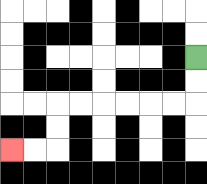{'start': '[8, 2]', 'end': '[0, 6]', 'path_directions': 'D,D,L,L,L,L,L,L,D,D,L,L', 'path_coordinates': '[[8, 2], [8, 3], [8, 4], [7, 4], [6, 4], [5, 4], [4, 4], [3, 4], [2, 4], [2, 5], [2, 6], [1, 6], [0, 6]]'}